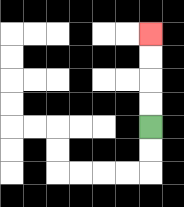{'start': '[6, 5]', 'end': '[6, 1]', 'path_directions': 'U,U,U,U', 'path_coordinates': '[[6, 5], [6, 4], [6, 3], [6, 2], [6, 1]]'}